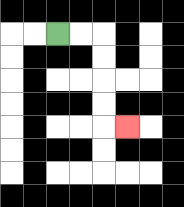{'start': '[2, 1]', 'end': '[5, 5]', 'path_directions': 'R,R,D,D,D,D,R', 'path_coordinates': '[[2, 1], [3, 1], [4, 1], [4, 2], [4, 3], [4, 4], [4, 5], [5, 5]]'}